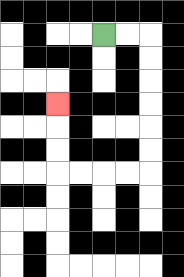{'start': '[4, 1]', 'end': '[2, 4]', 'path_directions': 'R,R,D,D,D,D,D,D,L,L,L,L,U,U,U', 'path_coordinates': '[[4, 1], [5, 1], [6, 1], [6, 2], [6, 3], [6, 4], [6, 5], [6, 6], [6, 7], [5, 7], [4, 7], [3, 7], [2, 7], [2, 6], [2, 5], [2, 4]]'}